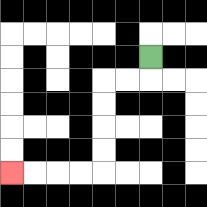{'start': '[6, 2]', 'end': '[0, 7]', 'path_directions': 'D,L,L,D,D,D,D,L,L,L,L', 'path_coordinates': '[[6, 2], [6, 3], [5, 3], [4, 3], [4, 4], [4, 5], [4, 6], [4, 7], [3, 7], [2, 7], [1, 7], [0, 7]]'}